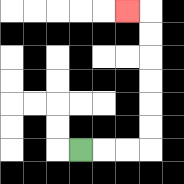{'start': '[3, 6]', 'end': '[5, 0]', 'path_directions': 'R,R,R,U,U,U,U,U,U,L', 'path_coordinates': '[[3, 6], [4, 6], [5, 6], [6, 6], [6, 5], [6, 4], [6, 3], [6, 2], [6, 1], [6, 0], [5, 0]]'}